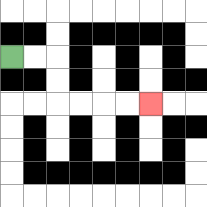{'start': '[0, 2]', 'end': '[6, 4]', 'path_directions': 'R,R,D,D,R,R,R,R', 'path_coordinates': '[[0, 2], [1, 2], [2, 2], [2, 3], [2, 4], [3, 4], [4, 4], [5, 4], [6, 4]]'}